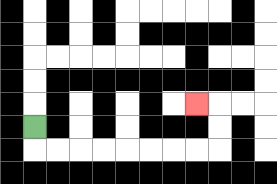{'start': '[1, 5]', 'end': '[8, 4]', 'path_directions': 'D,R,R,R,R,R,R,R,R,U,U,L', 'path_coordinates': '[[1, 5], [1, 6], [2, 6], [3, 6], [4, 6], [5, 6], [6, 6], [7, 6], [8, 6], [9, 6], [9, 5], [9, 4], [8, 4]]'}